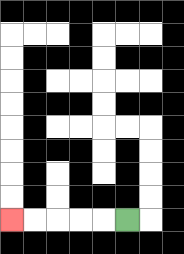{'start': '[5, 9]', 'end': '[0, 9]', 'path_directions': 'L,L,L,L,L', 'path_coordinates': '[[5, 9], [4, 9], [3, 9], [2, 9], [1, 9], [0, 9]]'}